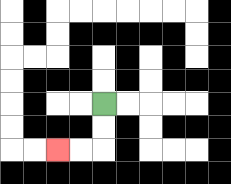{'start': '[4, 4]', 'end': '[2, 6]', 'path_directions': 'D,D,L,L', 'path_coordinates': '[[4, 4], [4, 5], [4, 6], [3, 6], [2, 6]]'}